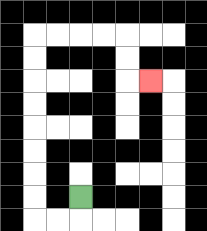{'start': '[3, 8]', 'end': '[6, 3]', 'path_directions': 'D,L,L,U,U,U,U,U,U,U,U,R,R,R,R,D,D,R', 'path_coordinates': '[[3, 8], [3, 9], [2, 9], [1, 9], [1, 8], [1, 7], [1, 6], [1, 5], [1, 4], [1, 3], [1, 2], [1, 1], [2, 1], [3, 1], [4, 1], [5, 1], [5, 2], [5, 3], [6, 3]]'}